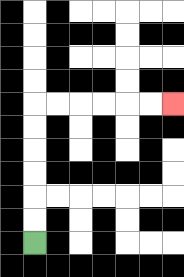{'start': '[1, 10]', 'end': '[7, 4]', 'path_directions': 'U,U,U,U,U,U,R,R,R,R,R,R', 'path_coordinates': '[[1, 10], [1, 9], [1, 8], [1, 7], [1, 6], [1, 5], [1, 4], [2, 4], [3, 4], [4, 4], [5, 4], [6, 4], [7, 4]]'}